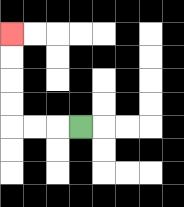{'start': '[3, 5]', 'end': '[0, 1]', 'path_directions': 'L,L,L,U,U,U,U', 'path_coordinates': '[[3, 5], [2, 5], [1, 5], [0, 5], [0, 4], [0, 3], [0, 2], [0, 1]]'}